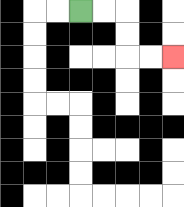{'start': '[3, 0]', 'end': '[7, 2]', 'path_directions': 'R,R,D,D,R,R', 'path_coordinates': '[[3, 0], [4, 0], [5, 0], [5, 1], [5, 2], [6, 2], [7, 2]]'}